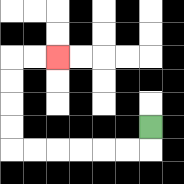{'start': '[6, 5]', 'end': '[2, 2]', 'path_directions': 'D,L,L,L,L,L,L,U,U,U,U,R,R', 'path_coordinates': '[[6, 5], [6, 6], [5, 6], [4, 6], [3, 6], [2, 6], [1, 6], [0, 6], [0, 5], [0, 4], [0, 3], [0, 2], [1, 2], [2, 2]]'}